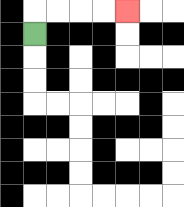{'start': '[1, 1]', 'end': '[5, 0]', 'path_directions': 'U,R,R,R,R', 'path_coordinates': '[[1, 1], [1, 0], [2, 0], [3, 0], [4, 0], [5, 0]]'}